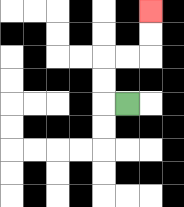{'start': '[5, 4]', 'end': '[6, 0]', 'path_directions': 'L,U,U,R,R,U,U', 'path_coordinates': '[[5, 4], [4, 4], [4, 3], [4, 2], [5, 2], [6, 2], [6, 1], [6, 0]]'}